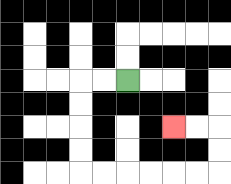{'start': '[5, 3]', 'end': '[7, 5]', 'path_directions': 'L,L,D,D,D,D,R,R,R,R,R,R,U,U,L,L', 'path_coordinates': '[[5, 3], [4, 3], [3, 3], [3, 4], [3, 5], [3, 6], [3, 7], [4, 7], [5, 7], [6, 7], [7, 7], [8, 7], [9, 7], [9, 6], [9, 5], [8, 5], [7, 5]]'}